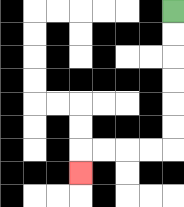{'start': '[7, 0]', 'end': '[3, 7]', 'path_directions': 'D,D,D,D,D,D,L,L,L,L,D', 'path_coordinates': '[[7, 0], [7, 1], [7, 2], [7, 3], [7, 4], [7, 5], [7, 6], [6, 6], [5, 6], [4, 6], [3, 6], [3, 7]]'}